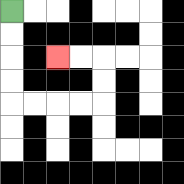{'start': '[0, 0]', 'end': '[2, 2]', 'path_directions': 'D,D,D,D,R,R,R,R,U,U,L,L', 'path_coordinates': '[[0, 0], [0, 1], [0, 2], [0, 3], [0, 4], [1, 4], [2, 4], [3, 4], [4, 4], [4, 3], [4, 2], [3, 2], [2, 2]]'}